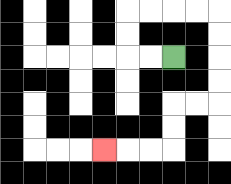{'start': '[7, 2]', 'end': '[4, 6]', 'path_directions': 'L,L,U,U,R,R,R,R,D,D,D,D,L,L,D,D,L,L,L', 'path_coordinates': '[[7, 2], [6, 2], [5, 2], [5, 1], [5, 0], [6, 0], [7, 0], [8, 0], [9, 0], [9, 1], [9, 2], [9, 3], [9, 4], [8, 4], [7, 4], [7, 5], [7, 6], [6, 6], [5, 6], [4, 6]]'}